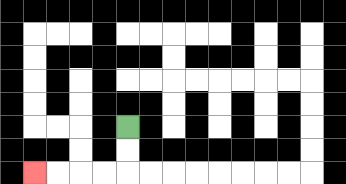{'start': '[5, 5]', 'end': '[1, 7]', 'path_directions': 'D,D,L,L,L,L', 'path_coordinates': '[[5, 5], [5, 6], [5, 7], [4, 7], [3, 7], [2, 7], [1, 7]]'}